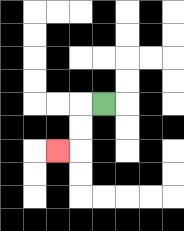{'start': '[4, 4]', 'end': '[2, 6]', 'path_directions': 'L,D,D,L', 'path_coordinates': '[[4, 4], [3, 4], [3, 5], [3, 6], [2, 6]]'}